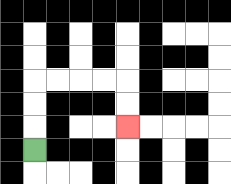{'start': '[1, 6]', 'end': '[5, 5]', 'path_directions': 'U,U,U,R,R,R,R,D,D', 'path_coordinates': '[[1, 6], [1, 5], [1, 4], [1, 3], [2, 3], [3, 3], [4, 3], [5, 3], [5, 4], [5, 5]]'}